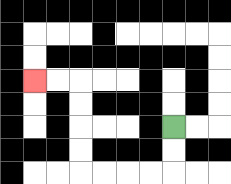{'start': '[7, 5]', 'end': '[1, 3]', 'path_directions': 'D,D,L,L,L,L,U,U,U,U,L,L', 'path_coordinates': '[[7, 5], [7, 6], [7, 7], [6, 7], [5, 7], [4, 7], [3, 7], [3, 6], [3, 5], [3, 4], [3, 3], [2, 3], [1, 3]]'}